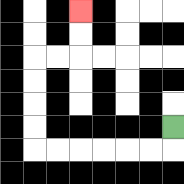{'start': '[7, 5]', 'end': '[3, 0]', 'path_directions': 'D,L,L,L,L,L,L,U,U,U,U,R,R,U,U', 'path_coordinates': '[[7, 5], [7, 6], [6, 6], [5, 6], [4, 6], [3, 6], [2, 6], [1, 6], [1, 5], [1, 4], [1, 3], [1, 2], [2, 2], [3, 2], [3, 1], [3, 0]]'}